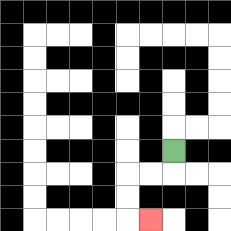{'start': '[7, 6]', 'end': '[6, 9]', 'path_directions': 'D,L,L,D,D,R', 'path_coordinates': '[[7, 6], [7, 7], [6, 7], [5, 7], [5, 8], [5, 9], [6, 9]]'}